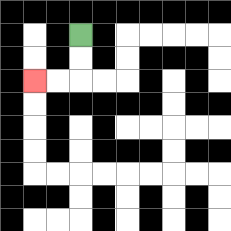{'start': '[3, 1]', 'end': '[1, 3]', 'path_directions': 'D,D,L,L', 'path_coordinates': '[[3, 1], [3, 2], [3, 3], [2, 3], [1, 3]]'}